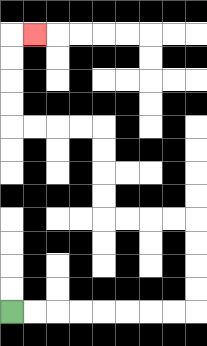{'start': '[0, 13]', 'end': '[1, 1]', 'path_directions': 'R,R,R,R,R,R,R,R,U,U,U,U,L,L,L,L,U,U,U,U,L,L,L,L,U,U,U,U,R', 'path_coordinates': '[[0, 13], [1, 13], [2, 13], [3, 13], [4, 13], [5, 13], [6, 13], [7, 13], [8, 13], [8, 12], [8, 11], [8, 10], [8, 9], [7, 9], [6, 9], [5, 9], [4, 9], [4, 8], [4, 7], [4, 6], [4, 5], [3, 5], [2, 5], [1, 5], [0, 5], [0, 4], [0, 3], [0, 2], [0, 1], [1, 1]]'}